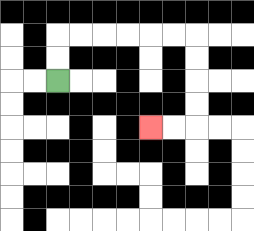{'start': '[2, 3]', 'end': '[6, 5]', 'path_directions': 'U,U,R,R,R,R,R,R,D,D,D,D,L,L', 'path_coordinates': '[[2, 3], [2, 2], [2, 1], [3, 1], [4, 1], [5, 1], [6, 1], [7, 1], [8, 1], [8, 2], [8, 3], [8, 4], [8, 5], [7, 5], [6, 5]]'}